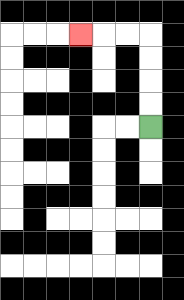{'start': '[6, 5]', 'end': '[3, 1]', 'path_directions': 'U,U,U,U,L,L,L', 'path_coordinates': '[[6, 5], [6, 4], [6, 3], [6, 2], [6, 1], [5, 1], [4, 1], [3, 1]]'}